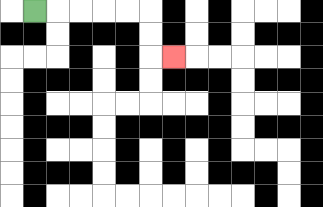{'start': '[1, 0]', 'end': '[7, 2]', 'path_directions': 'R,R,R,R,R,D,D,R', 'path_coordinates': '[[1, 0], [2, 0], [3, 0], [4, 0], [5, 0], [6, 0], [6, 1], [6, 2], [7, 2]]'}